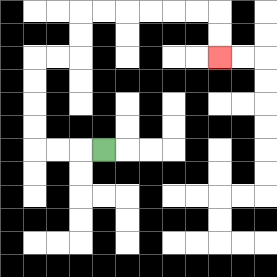{'start': '[4, 6]', 'end': '[9, 2]', 'path_directions': 'L,L,L,U,U,U,U,R,R,U,U,R,R,R,R,R,R,D,D', 'path_coordinates': '[[4, 6], [3, 6], [2, 6], [1, 6], [1, 5], [1, 4], [1, 3], [1, 2], [2, 2], [3, 2], [3, 1], [3, 0], [4, 0], [5, 0], [6, 0], [7, 0], [8, 0], [9, 0], [9, 1], [9, 2]]'}